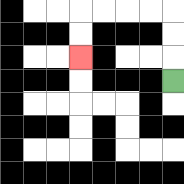{'start': '[7, 3]', 'end': '[3, 2]', 'path_directions': 'U,U,U,L,L,L,L,D,D', 'path_coordinates': '[[7, 3], [7, 2], [7, 1], [7, 0], [6, 0], [5, 0], [4, 0], [3, 0], [3, 1], [3, 2]]'}